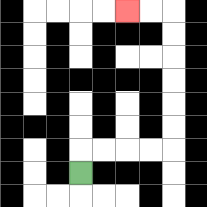{'start': '[3, 7]', 'end': '[5, 0]', 'path_directions': 'U,R,R,R,R,U,U,U,U,U,U,L,L', 'path_coordinates': '[[3, 7], [3, 6], [4, 6], [5, 6], [6, 6], [7, 6], [7, 5], [7, 4], [7, 3], [7, 2], [7, 1], [7, 0], [6, 0], [5, 0]]'}